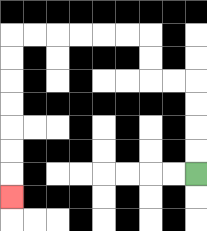{'start': '[8, 7]', 'end': '[0, 8]', 'path_directions': 'U,U,U,U,L,L,U,U,L,L,L,L,L,L,D,D,D,D,D,D,D', 'path_coordinates': '[[8, 7], [8, 6], [8, 5], [8, 4], [8, 3], [7, 3], [6, 3], [6, 2], [6, 1], [5, 1], [4, 1], [3, 1], [2, 1], [1, 1], [0, 1], [0, 2], [0, 3], [0, 4], [0, 5], [0, 6], [0, 7], [0, 8]]'}